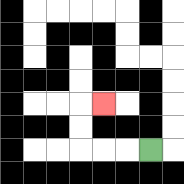{'start': '[6, 6]', 'end': '[4, 4]', 'path_directions': 'L,L,L,U,U,R', 'path_coordinates': '[[6, 6], [5, 6], [4, 6], [3, 6], [3, 5], [3, 4], [4, 4]]'}